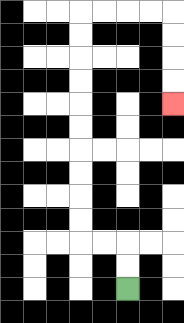{'start': '[5, 12]', 'end': '[7, 4]', 'path_directions': 'U,U,L,L,U,U,U,U,U,U,U,U,U,U,R,R,R,R,D,D,D,D', 'path_coordinates': '[[5, 12], [5, 11], [5, 10], [4, 10], [3, 10], [3, 9], [3, 8], [3, 7], [3, 6], [3, 5], [3, 4], [3, 3], [3, 2], [3, 1], [3, 0], [4, 0], [5, 0], [6, 0], [7, 0], [7, 1], [7, 2], [7, 3], [7, 4]]'}